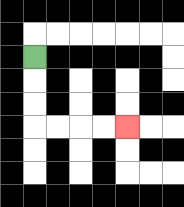{'start': '[1, 2]', 'end': '[5, 5]', 'path_directions': 'D,D,D,R,R,R,R', 'path_coordinates': '[[1, 2], [1, 3], [1, 4], [1, 5], [2, 5], [3, 5], [4, 5], [5, 5]]'}